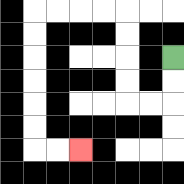{'start': '[7, 2]', 'end': '[3, 6]', 'path_directions': 'D,D,L,L,U,U,U,U,L,L,L,L,D,D,D,D,D,D,R,R', 'path_coordinates': '[[7, 2], [7, 3], [7, 4], [6, 4], [5, 4], [5, 3], [5, 2], [5, 1], [5, 0], [4, 0], [3, 0], [2, 0], [1, 0], [1, 1], [1, 2], [1, 3], [1, 4], [1, 5], [1, 6], [2, 6], [3, 6]]'}